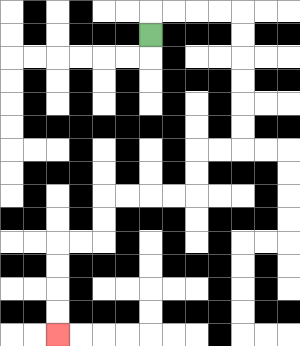{'start': '[6, 1]', 'end': '[2, 14]', 'path_directions': 'U,R,R,R,R,D,D,D,D,D,D,L,L,D,D,L,L,L,L,D,D,L,L,D,D,D,D', 'path_coordinates': '[[6, 1], [6, 0], [7, 0], [8, 0], [9, 0], [10, 0], [10, 1], [10, 2], [10, 3], [10, 4], [10, 5], [10, 6], [9, 6], [8, 6], [8, 7], [8, 8], [7, 8], [6, 8], [5, 8], [4, 8], [4, 9], [4, 10], [3, 10], [2, 10], [2, 11], [2, 12], [2, 13], [2, 14]]'}